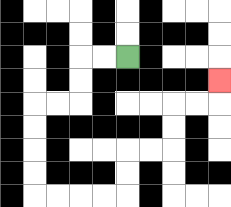{'start': '[5, 2]', 'end': '[9, 3]', 'path_directions': 'L,L,D,D,L,L,D,D,D,D,R,R,R,R,U,U,R,R,U,U,R,R,U', 'path_coordinates': '[[5, 2], [4, 2], [3, 2], [3, 3], [3, 4], [2, 4], [1, 4], [1, 5], [1, 6], [1, 7], [1, 8], [2, 8], [3, 8], [4, 8], [5, 8], [5, 7], [5, 6], [6, 6], [7, 6], [7, 5], [7, 4], [8, 4], [9, 4], [9, 3]]'}